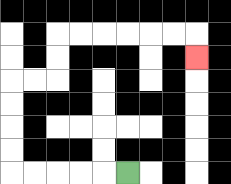{'start': '[5, 7]', 'end': '[8, 2]', 'path_directions': 'L,L,L,L,L,U,U,U,U,R,R,U,U,R,R,R,R,R,R,D', 'path_coordinates': '[[5, 7], [4, 7], [3, 7], [2, 7], [1, 7], [0, 7], [0, 6], [0, 5], [0, 4], [0, 3], [1, 3], [2, 3], [2, 2], [2, 1], [3, 1], [4, 1], [5, 1], [6, 1], [7, 1], [8, 1], [8, 2]]'}